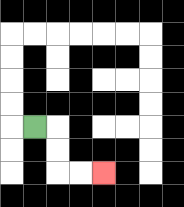{'start': '[1, 5]', 'end': '[4, 7]', 'path_directions': 'R,D,D,R,R', 'path_coordinates': '[[1, 5], [2, 5], [2, 6], [2, 7], [3, 7], [4, 7]]'}